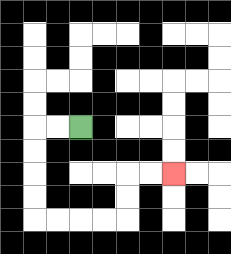{'start': '[3, 5]', 'end': '[7, 7]', 'path_directions': 'L,L,D,D,D,D,R,R,R,R,U,U,R,R', 'path_coordinates': '[[3, 5], [2, 5], [1, 5], [1, 6], [1, 7], [1, 8], [1, 9], [2, 9], [3, 9], [4, 9], [5, 9], [5, 8], [5, 7], [6, 7], [7, 7]]'}